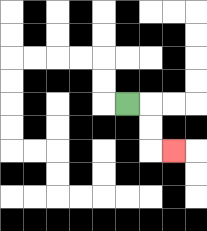{'start': '[5, 4]', 'end': '[7, 6]', 'path_directions': 'R,D,D,R', 'path_coordinates': '[[5, 4], [6, 4], [6, 5], [6, 6], [7, 6]]'}